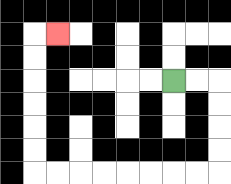{'start': '[7, 3]', 'end': '[2, 1]', 'path_directions': 'R,R,D,D,D,D,L,L,L,L,L,L,L,L,U,U,U,U,U,U,R', 'path_coordinates': '[[7, 3], [8, 3], [9, 3], [9, 4], [9, 5], [9, 6], [9, 7], [8, 7], [7, 7], [6, 7], [5, 7], [4, 7], [3, 7], [2, 7], [1, 7], [1, 6], [1, 5], [1, 4], [1, 3], [1, 2], [1, 1], [2, 1]]'}